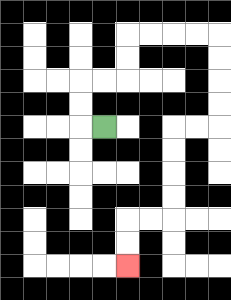{'start': '[4, 5]', 'end': '[5, 11]', 'path_directions': 'L,U,U,R,R,U,U,R,R,R,R,D,D,D,D,L,L,D,D,D,D,L,L,D,D', 'path_coordinates': '[[4, 5], [3, 5], [3, 4], [3, 3], [4, 3], [5, 3], [5, 2], [5, 1], [6, 1], [7, 1], [8, 1], [9, 1], [9, 2], [9, 3], [9, 4], [9, 5], [8, 5], [7, 5], [7, 6], [7, 7], [7, 8], [7, 9], [6, 9], [5, 9], [5, 10], [5, 11]]'}